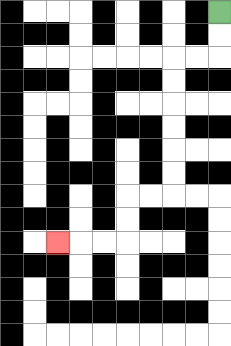{'start': '[9, 0]', 'end': '[2, 10]', 'path_directions': 'D,D,L,L,D,D,D,D,D,D,L,L,D,D,L,L,L', 'path_coordinates': '[[9, 0], [9, 1], [9, 2], [8, 2], [7, 2], [7, 3], [7, 4], [7, 5], [7, 6], [7, 7], [7, 8], [6, 8], [5, 8], [5, 9], [5, 10], [4, 10], [3, 10], [2, 10]]'}